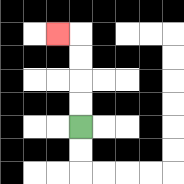{'start': '[3, 5]', 'end': '[2, 1]', 'path_directions': 'U,U,U,U,L', 'path_coordinates': '[[3, 5], [3, 4], [3, 3], [3, 2], [3, 1], [2, 1]]'}